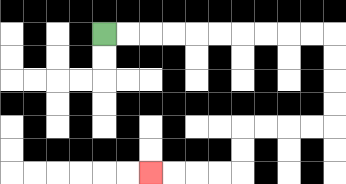{'start': '[4, 1]', 'end': '[6, 7]', 'path_directions': 'R,R,R,R,R,R,R,R,R,R,D,D,D,D,L,L,L,L,D,D,L,L,L,L', 'path_coordinates': '[[4, 1], [5, 1], [6, 1], [7, 1], [8, 1], [9, 1], [10, 1], [11, 1], [12, 1], [13, 1], [14, 1], [14, 2], [14, 3], [14, 4], [14, 5], [13, 5], [12, 5], [11, 5], [10, 5], [10, 6], [10, 7], [9, 7], [8, 7], [7, 7], [6, 7]]'}